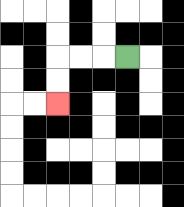{'start': '[5, 2]', 'end': '[2, 4]', 'path_directions': 'L,L,L,D,D', 'path_coordinates': '[[5, 2], [4, 2], [3, 2], [2, 2], [2, 3], [2, 4]]'}